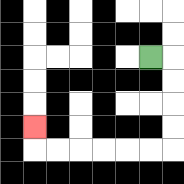{'start': '[6, 2]', 'end': '[1, 5]', 'path_directions': 'R,D,D,D,D,L,L,L,L,L,L,U', 'path_coordinates': '[[6, 2], [7, 2], [7, 3], [7, 4], [7, 5], [7, 6], [6, 6], [5, 6], [4, 6], [3, 6], [2, 6], [1, 6], [1, 5]]'}